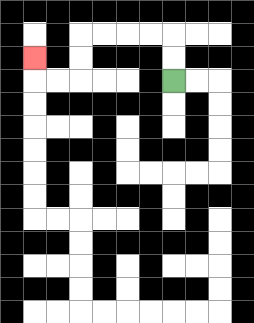{'start': '[7, 3]', 'end': '[1, 2]', 'path_directions': 'U,U,L,L,L,L,D,D,L,L,U', 'path_coordinates': '[[7, 3], [7, 2], [7, 1], [6, 1], [5, 1], [4, 1], [3, 1], [3, 2], [3, 3], [2, 3], [1, 3], [1, 2]]'}